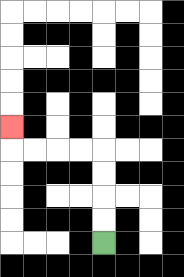{'start': '[4, 10]', 'end': '[0, 5]', 'path_directions': 'U,U,U,U,L,L,L,L,U', 'path_coordinates': '[[4, 10], [4, 9], [4, 8], [4, 7], [4, 6], [3, 6], [2, 6], [1, 6], [0, 6], [0, 5]]'}